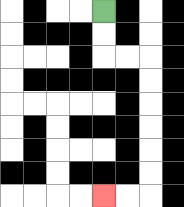{'start': '[4, 0]', 'end': '[4, 8]', 'path_directions': 'D,D,R,R,D,D,D,D,D,D,L,L', 'path_coordinates': '[[4, 0], [4, 1], [4, 2], [5, 2], [6, 2], [6, 3], [6, 4], [6, 5], [6, 6], [6, 7], [6, 8], [5, 8], [4, 8]]'}